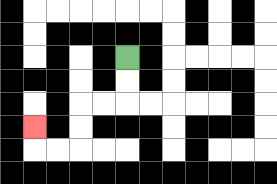{'start': '[5, 2]', 'end': '[1, 5]', 'path_directions': 'D,D,L,L,D,D,L,L,U', 'path_coordinates': '[[5, 2], [5, 3], [5, 4], [4, 4], [3, 4], [3, 5], [3, 6], [2, 6], [1, 6], [1, 5]]'}